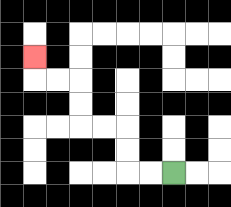{'start': '[7, 7]', 'end': '[1, 2]', 'path_directions': 'L,L,U,U,L,L,U,U,L,L,U', 'path_coordinates': '[[7, 7], [6, 7], [5, 7], [5, 6], [5, 5], [4, 5], [3, 5], [3, 4], [3, 3], [2, 3], [1, 3], [1, 2]]'}